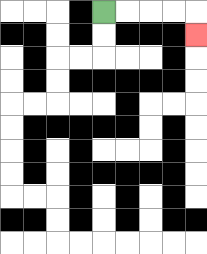{'start': '[4, 0]', 'end': '[8, 1]', 'path_directions': 'R,R,R,R,D', 'path_coordinates': '[[4, 0], [5, 0], [6, 0], [7, 0], [8, 0], [8, 1]]'}